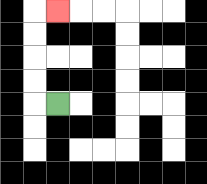{'start': '[2, 4]', 'end': '[2, 0]', 'path_directions': 'L,U,U,U,U,R', 'path_coordinates': '[[2, 4], [1, 4], [1, 3], [1, 2], [1, 1], [1, 0], [2, 0]]'}